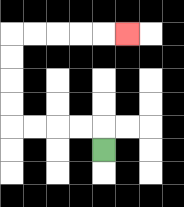{'start': '[4, 6]', 'end': '[5, 1]', 'path_directions': 'U,L,L,L,L,U,U,U,U,R,R,R,R,R', 'path_coordinates': '[[4, 6], [4, 5], [3, 5], [2, 5], [1, 5], [0, 5], [0, 4], [0, 3], [0, 2], [0, 1], [1, 1], [2, 1], [3, 1], [4, 1], [5, 1]]'}